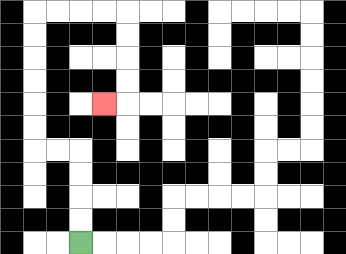{'start': '[3, 10]', 'end': '[4, 4]', 'path_directions': 'U,U,U,U,L,L,U,U,U,U,U,U,R,R,R,R,D,D,D,D,L', 'path_coordinates': '[[3, 10], [3, 9], [3, 8], [3, 7], [3, 6], [2, 6], [1, 6], [1, 5], [1, 4], [1, 3], [1, 2], [1, 1], [1, 0], [2, 0], [3, 0], [4, 0], [5, 0], [5, 1], [5, 2], [5, 3], [5, 4], [4, 4]]'}